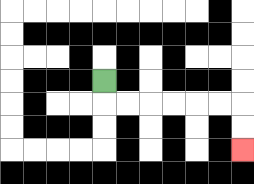{'start': '[4, 3]', 'end': '[10, 6]', 'path_directions': 'D,R,R,R,R,R,R,D,D', 'path_coordinates': '[[4, 3], [4, 4], [5, 4], [6, 4], [7, 4], [8, 4], [9, 4], [10, 4], [10, 5], [10, 6]]'}